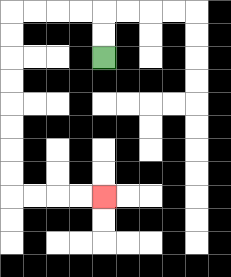{'start': '[4, 2]', 'end': '[4, 8]', 'path_directions': 'U,U,L,L,L,L,D,D,D,D,D,D,D,D,R,R,R,R', 'path_coordinates': '[[4, 2], [4, 1], [4, 0], [3, 0], [2, 0], [1, 0], [0, 0], [0, 1], [0, 2], [0, 3], [0, 4], [0, 5], [0, 6], [0, 7], [0, 8], [1, 8], [2, 8], [3, 8], [4, 8]]'}